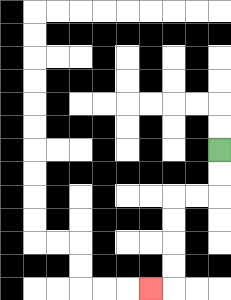{'start': '[9, 6]', 'end': '[6, 12]', 'path_directions': 'D,D,L,L,D,D,D,D,L', 'path_coordinates': '[[9, 6], [9, 7], [9, 8], [8, 8], [7, 8], [7, 9], [7, 10], [7, 11], [7, 12], [6, 12]]'}